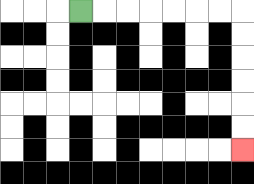{'start': '[3, 0]', 'end': '[10, 6]', 'path_directions': 'R,R,R,R,R,R,R,D,D,D,D,D,D', 'path_coordinates': '[[3, 0], [4, 0], [5, 0], [6, 0], [7, 0], [8, 0], [9, 0], [10, 0], [10, 1], [10, 2], [10, 3], [10, 4], [10, 5], [10, 6]]'}